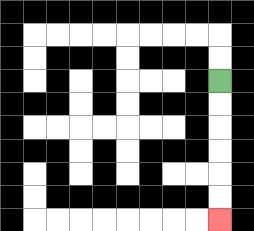{'start': '[9, 3]', 'end': '[9, 9]', 'path_directions': 'D,D,D,D,D,D', 'path_coordinates': '[[9, 3], [9, 4], [9, 5], [9, 6], [9, 7], [9, 8], [9, 9]]'}